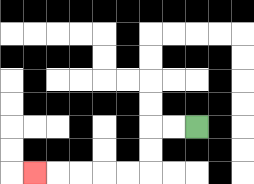{'start': '[8, 5]', 'end': '[1, 7]', 'path_directions': 'L,L,D,D,L,L,L,L,L', 'path_coordinates': '[[8, 5], [7, 5], [6, 5], [6, 6], [6, 7], [5, 7], [4, 7], [3, 7], [2, 7], [1, 7]]'}